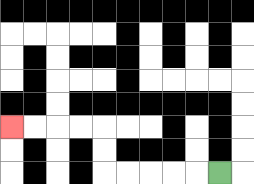{'start': '[9, 7]', 'end': '[0, 5]', 'path_directions': 'L,L,L,L,L,U,U,L,L,L,L', 'path_coordinates': '[[9, 7], [8, 7], [7, 7], [6, 7], [5, 7], [4, 7], [4, 6], [4, 5], [3, 5], [2, 5], [1, 5], [0, 5]]'}